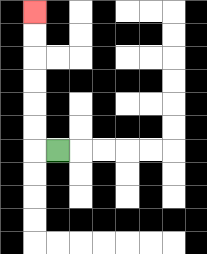{'start': '[2, 6]', 'end': '[1, 0]', 'path_directions': 'L,U,U,U,U,U,U', 'path_coordinates': '[[2, 6], [1, 6], [1, 5], [1, 4], [1, 3], [1, 2], [1, 1], [1, 0]]'}